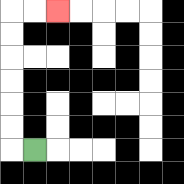{'start': '[1, 6]', 'end': '[2, 0]', 'path_directions': 'L,U,U,U,U,U,U,R,R', 'path_coordinates': '[[1, 6], [0, 6], [0, 5], [0, 4], [0, 3], [0, 2], [0, 1], [0, 0], [1, 0], [2, 0]]'}